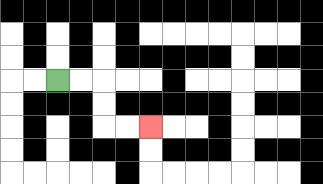{'start': '[2, 3]', 'end': '[6, 5]', 'path_directions': 'R,R,D,D,R,R', 'path_coordinates': '[[2, 3], [3, 3], [4, 3], [4, 4], [4, 5], [5, 5], [6, 5]]'}